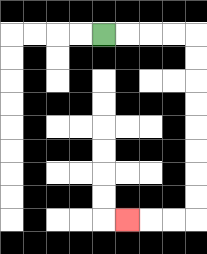{'start': '[4, 1]', 'end': '[5, 9]', 'path_directions': 'R,R,R,R,D,D,D,D,D,D,D,D,L,L,L', 'path_coordinates': '[[4, 1], [5, 1], [6, 1], [7, 1], [8, 1], [8, 2], [8, 3], [8, 4], [8, 5], [8, 6], [8, 7], [8, 8], [8, 9], [7, 9], [6, 9], [5, 9]]'}